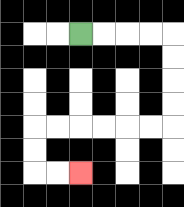{'start': '[3, 1]', 'end': '[3, 7]', 'path_directions': 'R,R,R,R,D,D,D,D,L,L,L,L,L,L,D,D,R,R', 'path_coordinates': '[[3, 1], [4, 1], [5, 1], [6, 1], [7, 1], [7, 2], [7, 3], [7, 4], [7, 5], [6, 5], [5, 5], [4, 5], [3, 5], [2, 5], [1, 5], [1, 6], [1, 7], [2, 7], [3, 7]]'}